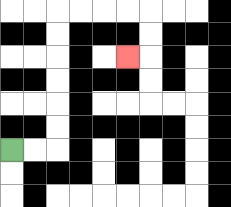{'start': '[0, 6]', 'end': '[5, 2]', 'path_directions': 'R,R,U,U,U,U,U,U,R,R,R,R,D,D,L', 'path_coordinates': '[[0, 6], [1, 6], [2, 6], [2, 5], [2, 4], [2, 3], [2, 2], [2, 1], [2, 0], [3, 0], [4, 0], [5, 0], [6, 0], [6, 1], [6, 2], [5, 2]]'}